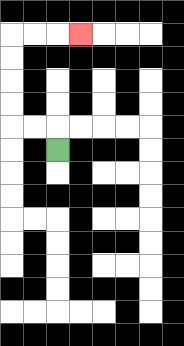{'start': '[2, 6]', 'end': '[3, 1]', 'path_directions': 'U,L,L,U,U,U,U,R,R,R', 'path_coordinates': '[[2, 6], [2, 5], [1, 5], [0, 5], [0, 4], [0, 3], [0, 2], [0, 1], [1, 1], [2, 1], [3, 1]]'}